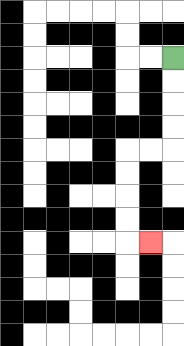{'start': '[7, 2]', 'end': '[6, 10]', 'path_directions': 'D,D,D,D,L,L,D,D,D,D,R', 'path_coordinates': '[[7, 2], [7, 3], [7, 4], [7, 5], [7, 6], [6, 6], [5, 6], [5, 7], [5, 8], [5, 9], [5, 10], [6, 10]]'}